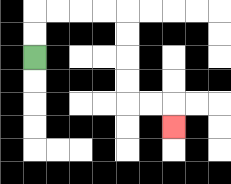{'start': '[1, 2]', 'end': '[7, 5]', 'path_directions': 'U,U,R,R,R,R,D,D,D,D,R,R,D', 'path_coordinates': '[[1, 2], [1, 1], [1, 0], [2, 0], [3, 0], [4, 0], [5, 0], [5, 1], [5, 2], [5, 3], [5, 4], [6, 4], [7, 4], [7, 5]]'}